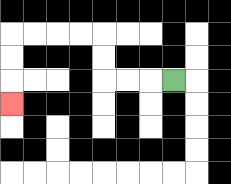{'start': '[7, 3]', 'end': '[0, 4]', 'path_directions': 'L,L,L,U,U,L,L,L,L,D,D,D', 'path_coordinates': '[[7, 3], [6, 3], [5, 3], [4, 3], [4, 2], [4, 1], [3, 1], [2, 1], [1, 1], [0, 1], [0, 2], [0, 3], [0, 4]]'}